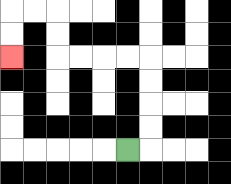{'start': '[5, 6]', 'end': '[0, 2]', 'path_directions': 'R,U,U,U,U,L,L,L,L,U,U,L,L,D,D', 'path_coordinates': '[[5, 6], [6, 6], [6, 5], [6, 4], [6, 3], [6, 2], [5, 2], [4, 2], [3, 2], [2, 2], [2, 1], [2, 0], [1, 0], [0, 0], [0, 1], [0, 2]]'}